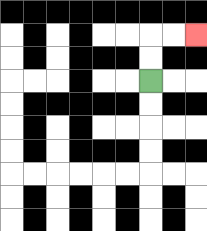{'start': '[6, 3]', 'end': '[8, 1]', 'path_directions': 'U,U,R,R', 'path_coordinates': '[[6, 3], [6, 2], [6, 1], [7, 1], [8, 1]]'}